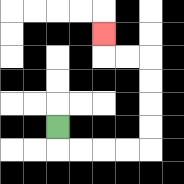{'start': '[2, 5]', 'end': '[4, 1]', 'path_directions': 'D,R,R,R,R,U,U,U,U,L,L,U', 'path_coordinates': '[[2, 5], [2, 6], [3, 6], [4, 6], [5, 6], [6, 6], [6, 5], [6, 4], [6, 3], [6, 2], [5, 2], [4, 2], [4, 1]]'}